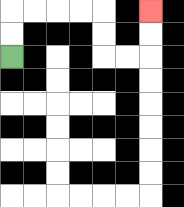{'start': '[0, 2]', 'end': '[6, 0]', 'path_directions': 'U,U,R,R,R,R,D,D,R,R,U,U', 'path_coordinates': '[[0, 2], [0, 1], [0, 0], [1, 0], [2, 0], [3, 0], [4, 0], [4, 1], [4, 2], [5, 2], [6, 2], [6, 1], [6, 0]]'}